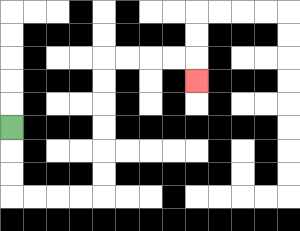{'start': '[0, 5]', 'end': '[8, 3]', 'path_directions': 'D,D,D,R,R,R,R,U,U,U,U,U,U,R,R,R,R,D', 'path_coordinates': '[[0, 5], [0, 6], [0, 7], [0, 8], [1, 8], [2, 8], [3, 8], [4, 8], [4, 7], [4, 6], [4, 5], [4, 4], [4, 3], [4, 2], [5, 2], [6, 2], [7, 2], [8, 2], [8, 3]]'}